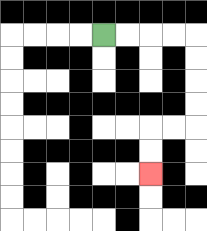{'start': '[4, 1]', 'end': '[6, 7]', 'path_directions': 'R,R,R,R,D,D,D,D,L,L,D,D', 'path_coordinates': '[[4, 1], [5, 1], [6, 1], [7, 1], [8, 1], [8, 2], [8, 3], [8, 4], [8, 5], [7, 5], [6, 5], [6, 6], [6, 7]]'}